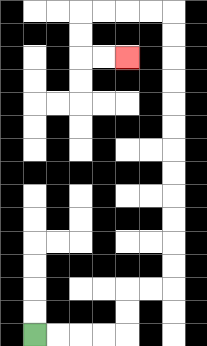{'start': '[1, 14]', 'end': '[5, 2]', 'path_directions': 'R,R,R,R,U,U,R,R,U,U,U,U,U,U,U,U,U,U,U,U,L,L,L,L,D,D,R,R', 'path_coordinates': '[[1, 14], [2, 14], [3, 14], [4, 14], [5, 14], [5, 13], [5, 12], [6, 12], [7, 12], [7, 11], [7, 10], [7, 9], [7, 8], [7, 7], [7, 6], [7, 5], [7, 4], [7, 3], [7, 2], [7, 1], [7, 0], [6, 0], [5, 0], [4, 0], [3, 0], [3, 1], [3, 2], [4, 2], [5, 2]]'}